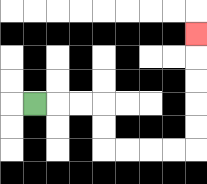{'start': '[1, 4]', 'end': '[8, 1]', 'path_directions': 'R,R,R,D,D,R,R,R,R,U,U,U,U,U', 'path_coordinates': '[[1, 4], [2, 4], [3, 4], [4, 4], [4, 5], [4, 6], [5, 6], [6, 6], [7, 6], [8, 6], [8, 5], [8, 4], [8, 3], [8, 2], [8, 1]]'}